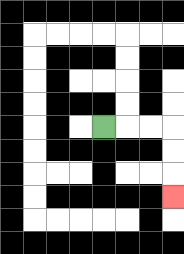{'start': '[4, 5]', 'end': '[7, 8]', 'path_directions': 'R,R,R,D,D,D', 'path_coordinates': '[[4, 5], [5, 5], [6, 5], [7, 5], [7, 6], [7, 7], [7, 8]]'}